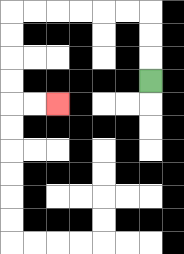{'start': '[6, 3]', 'end': '[2, 4]', 'path_directions': 'U,U,U,L,L,L,L,L,L,D,D,D,D,R,R', 'path_coordinates': '[[6, 3], [6, 2], [6, 1], [6, 0], [5, 0], [4, 0], [3, 0], [2, 0], [1, 0], [0, 0], [0, 1], [0, 2], [0, 3], [0, 4], [1, 4], [2, 4]]'}